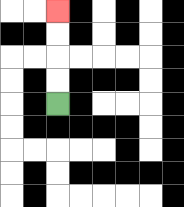{'start': '[2, 4]', 'end': '[2, 0]', 'path_directions': 'U,U,U,U', 'path_coordinates': '[[2, 4], [2, 3], [2, 2], [2, 1], [2, 0]]'}